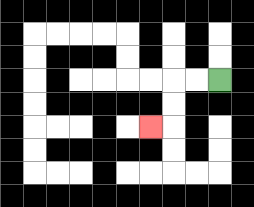{'start': '[9, 3]', 'end': '[6, 5]', 'path_directions': 'L,L,D,D,L', 'path_coordinates': '[[9, 3], [8, 3], [7, 3], [7, 4], [7, 5], [6, 5]]'}